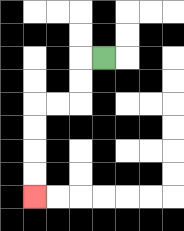{'start': '[4, 2]', 'end': '[1, 8]', 'path_directions': 'L,D,D,L,L,D,D,D,D', 'path_coordinates': '[[4, 2], [3, 2], [3, 3], [3, 4], [2, 4], [1, 4], [1, 5], [1, 6], [1, 7], [1, 8]]'}